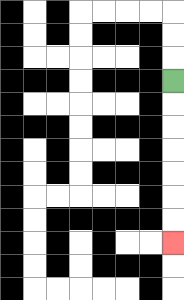{'start': '[7, 3]', 'end': '[7, 10]', 'path_directions': 'D,D,D,D,D,D,D', 'path_coordinates': '[[7, 3], [7, 4], [7, 5], [7, 6], [7, 7], [7, 8], [7, 9], [7, 10]]'}